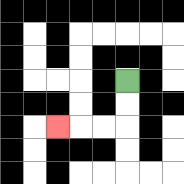{'start': '[5, 3]', 'end': '[2, 5]', 'path_directions': 'D,D,L,L,L', 'path_coordinates': '[[5, 3], [5, 4], [5, 5], [4, 5], [3, 5], [2, 5]]'}